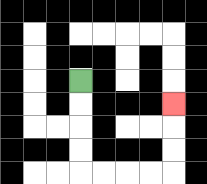{'start': '[3, 3]', 'end': '[7, 4]', 'path_directions': 'D,D,D,D,R,R,R,R,U,U,U', 'path_coordinates': '[[3, 3], [3, 4], [3, 5], [3, 6], [3, 7], [4, 7], [5, 7], [6, 7], [7, 7], [7, 6], [7, 5], [7, 4]]'}